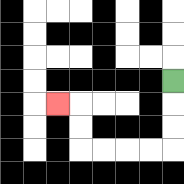{'start': '[7, 3]', 'end': '[2, 4]', 'path_directions': 'D,D,D,L,L,L,L,U,U,L', 'path_coordinates': '[[7, 3], [7, 4], [7, 5], [7, 6], [6, 6], [5, 6], [4, 6], [3, 6], [3, 5], [3, 4], [2, 4]]'}